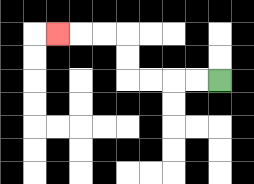{'start': '[9, 3]', 'end': '[2, 1]', 'path_directions': 'L,L,L,L,U,U,L,L,L', 'path_coordinates': '[[9, 3], [8, 3], [7, 3], [6, 3], [5, 3], [5, 2], [5, 1], [4, 1], [3, 1], [2, 1]]'}